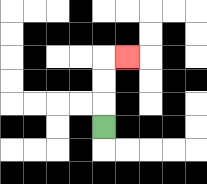{'start': '[4, 5]', 'end': '[5, 2]', 'path_directions': 'U,U,U,R', 'path_coordinates': '[[4, 5], [4, 4], [4, 3], [4, 2], [5, 2]]'}